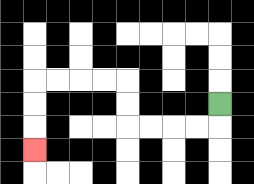{'start': '[9, 4]', 'end': '[1, 6]', 'path_directions': 'D,L,L,L,L,U,U,L,L,L,L,D,D,D', 'path_coordinates': '[[9, 4], [9, 5], [8, 5], [7, 5], [6, 5], [5, 5], [5, 4], [5, 3], [4, 3], [3, 3], [2, 3], [1, 3], [1, 4], [1, 5], [1, 6]]'}